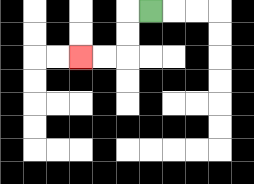{'start': '[6, 0]', 'end': '[3, 2]', 'path_directions': 'L,D,D,L,L', 'path_coordinates': '[[6, 0], [5, 0], [5, 1], [5, 2], [4, 2], [3, 2]]'}